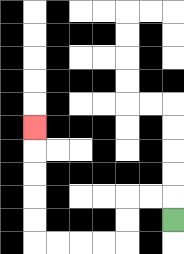{'start': '[7, 9]', 'end': '[1, 5]', 'path_directions': 'U,L,L,D,D,L,L,L,L,U,U,U,U,U', 'path_coordinates': '[[7, 9], [7, 8], [6, 8], [5, 8], [5, 9], [5, 10], [4, 10], [3, 10], [2, 10], [1, 10], [1, 9], [1, 8], [1, 7], [1, 6], [1, 5]]'}